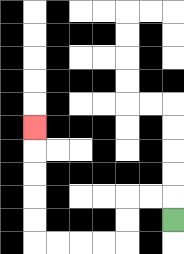{'start': '[7, 9]', 'end': '[1, 5]', 'path_directions': 'U,L,L,D,D,L,L,L,L,U,U,U,U,U', 'path_coordinates': '[[7, 9], [7, 8], [6, 8], [5, 8], [5, 9], [5, 10], [4, 10], [3, 10], [2, 10], [1, 10], [1, 9], [1, 8], [1, 7], [1, 6], [1, 5]]'}